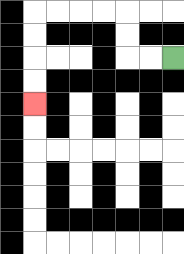{'start': '[7, 2]', 'end': '[1, 4]', 'path_directions': 'L,L,U,U,L,L,L,L,D,D,D,D', 'path_coordinates': '[[7, 2], [6, 2], [5, 2], [5, 1], [5, 0], [4, 0], [3, 0], [2, 0], [1, 0], [1, 1], [1, 2], [1, 3], [1, 4]]'}